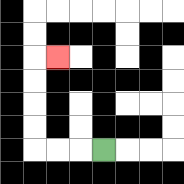{'start': '[4, 6]', 'end': '[2, 2]', 'path_directions': 'L,L,L,U,U,U,U,R', 'path_coordinates': '[[4, 6], [3, 6], [2, 6], [1, 6], [1, 5], [1, 4], [1, 3], [1, 2], [2, 2]]'}